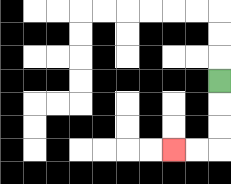{'start': '[9, 3]', 'end': '[7, 6]', 'path_directions': 'D,D,D,L,L', 'path_coordinates': '[[9, 3], [9, 4], [9, 5], [9, 6], [8, 6], [7, 6]]'}